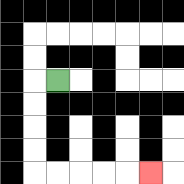{'start': '[2, 3]', 'end': '[6, 7]', 'path_directions': 'L,D,D,D,D,R,R,R,R,R', 'path_coordinates': '[[2, 3], [1, 3], [1, 4], [1, 5], [1, 6], [1, 7], [2, 7], [3, 7], [4, 7], [5, 7], [6, 7]]'}